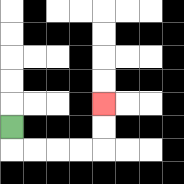{'start': '[0, 5]', 'end': '[4, 4]', 'path_directions': 'D,R,R,R,R,U,U', 'path_coordinates': '[[0, 5], [0, 6], [1, 6], [2, 6], [3, 6], [4, 6], [4, 5], [4, 4]]'}